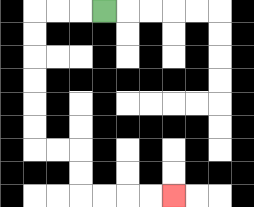{'start': '[4, 0]', 'end': '[7, 8]', 'path_directions': 'L,L,L,D,D,D,D,D,D,R,R,D,D,R,R,R,R', 'path_coordinates': '[[4, 0], [3, 0], [2, 0], [1, 0], [1, 1], [1, 2], [1, 3], [1, 4], [1, 5], [1, 6], [2, 6], [3, 6], [3, 7], [3, 8], [4, 8], [5, 8], [6, 8], [7, 8]]'}